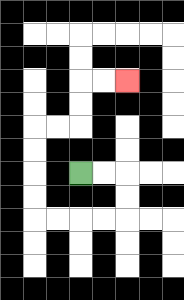{'start': '[3, 7]', 'end': '[5, 3]', 'path_directions': 'R,R,D,D,L,L,L,L,U,U,U,U,R,R,U,U,R,R', 'path_coordinates': '[[3, 7], [4, 7], [5, 7], [5, 8], [5, 9], [4, 9], [3, 9], [2, 9], [1, 9], [1, 8], [1, 7], [1, 6], [1, 5], [2, 5], [3, 5], [3, 4], [3, 3], [4, 3], [5, 3]]'}